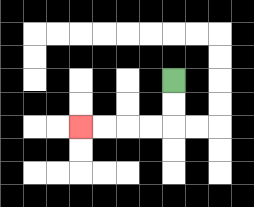{'start': '[7, 3]', 'end': '[3, 5]', 'path_directions': 'D,D,L,L,L,L', 'path_coordinates': '[[7, 3], [7, 4], [7, 5], [6, 5], [5, 5], [4, 5], [3, 5]]'}